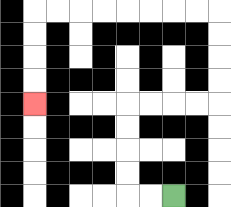{'start': '[7, 8]', 'end': '[1, 4]', 'path_directions': 'L,L,U,U,U,U,R,R,R,R,U,U,U,U,L,L,L,L,L,L,L,L,D,D,D,D', 'path_coordinates': '[[7, 8], [6, 8], [5, 8], [5, 7], [5, 6], [5, 5], [5, 4], [6, 4], [7, 4], [8, 4], [9, 4], [9, 3], [9, 2], [9, 1], [9, 0], [8, 0], [7, 0], [6, 0], [5, 0], [4, 0], [3, 0], [2, 0], [1, 0], [1, 1], [1, 2], [1, 3], [1, 4]]'}